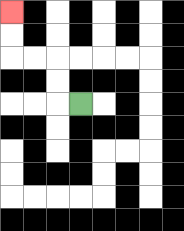{'start': '[3, 4]', 'end': '[0, 0]', 'path_directions': 'L,U,U,L,L,U,U', 'path_coordinates': '[[3, 4], [2, 4], [2, 3], [2, 2], [1, 2], [0, 2], [0, 1], [0, 0]]'}